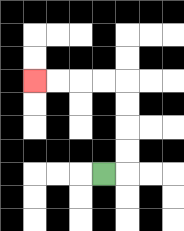{'start': '[4, 7]', 'end': '[1, 3]', 'path_directions': 'R,U,U,U,U,L,L,L,L', 'path_coordinates': '[[4, 7], [5, 7], [5, 6], [5, 5], [5, 4], [5, 3], [4, 3], [3, 3], [2, 3], [1, 3]]'}